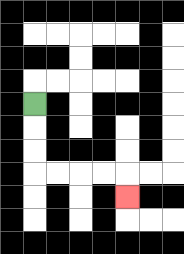{'start': '[1, 4]', 'end': '[5, 8]', 'path_directions': 'D,D,D,R,R,R,R,D', 'path_coordinates': '[[1, 4], [1, 5], [1, 6], [1, 7], [2, 7], [3, 7], [4, 7], [5, 7], [5, 8]]'}